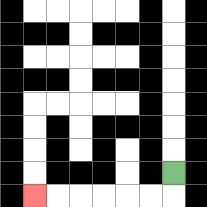{'start': '[7, 7]', 'end': '[1, 8]', 'path_directions': 'D,L,L,L,L,L,L', 'path_coordinates': '[[7, 7], [7, 8], [6, 8], [5, 8], [4, 8], [3, 8], [2, 8], [1, 8]]'}